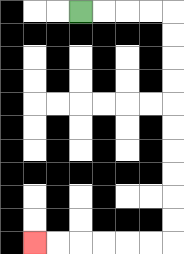{'start': '[3, 0]', 'end': '[1, 10]', 'path_directions': 'R,R,R,R,D,D,D,D,D,D,D,D,D,D,L,L,L,L,L,L', 'path_coordinates': '[[3, 0], [4, 0], [5, 0], [6, 0], [7, 0], [7, 1], [7, 2], [7, 3], [7, 4], [7, 5], [7, 6], [7, 7], [7, 8], [7, 9], [7, 10], [6, 10], [5, 10], [4, 10], [3, 10], [2, 10], [1, 10]]'}